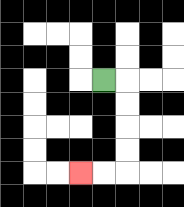{'start': '[4, 3]', 'end': '[3, 7]', 'path_directions': 'R,D,D,D,D,L,L', 'path_coordinates': '[[4, 3], [5, 3], [5, 4], [5, 5], [5, 6], [5, 7], [4, 7], [3, 7]]'}